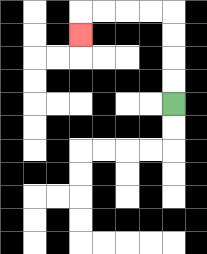{'start': '[7, 4]', 'end': '[3, 1]', 'path_directions': 'U,U,U,U,L,L,L,L,D', 'path_coordinates': '[[7, 4], [7, 3], [7, 2], [7, 1], [7, 0], [6, 0], [5, 0], [4, 0], [3, 0], [3, 1]]'}